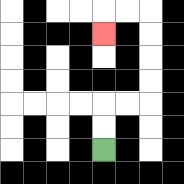{'start': '[4, 6]', 'end': '[4, 1]', 'path_directions': 'U,U,R,R,U,U,U,U,L,L,D', 'path_coordinates': '[[4, 6], [4, 5], [4, 4], [5, 4], [6, 4], [6, 3], [6, 2], [6, 1], [6, 0], [5, 0], [4, 0], [4, 1]]'}